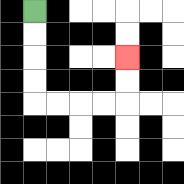{'start': '[1, 0]', 'end': '[5, 2]', 'path_directions': 'D,D,D,D,R,R,R,R,U,U', 'path_coordinates': '[[1, 0], [1, 1], [1, 2], [1, 3], [1, 4], [2, 4], [3, 4], [4, 4], [5, 4], [5, 3], [5, 2]]'}